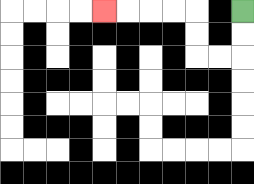{'start': '[10, 0]', 'end': '[4, 0]', 'path_directions': 'D,D,L,L,U,U,L,L,L,L', 'path_coordinates': '[[10, 0], [10, 1], [10, 2], [9, 2], [8, 2], [8, 1], [8, 0], [7, 0], [6, 0], [5, 0], [4, 0]]'}